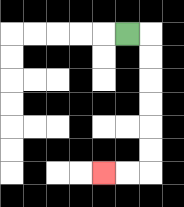{'start': '[5, 1]', 'end': '[4, 7]', 'path_directions': 'R,D,D,D,D,D,D,L,L', 'path_coordinates': '[[5, 1], [6, 1], [6, 2], [6, 3], [6, 4], [6, 5], [6, 6], [6, 7], [5, 7], [4, 7]]'}